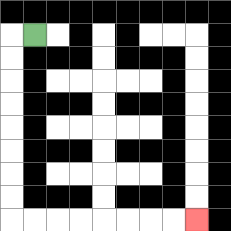{'start': '[1, 1]', 'end': '[8, 9]', 'path_directions': 'L,D,D,D,D,D,D,D,D,R,R,R,R,R,R,R,R', 'path_coordinates': '[[1, 1], [0, 1], [0, 2], [0, 3], [0, 4], [0, 5], [0, 6], [0, 7], [0, 8], [0, 9], [1, 9], [2, 9], [3, 9], [4, 9], [5, 9], [6, 9], [7, 9], [8, 9]]'}